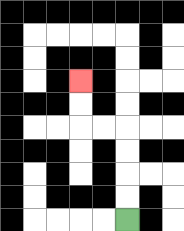{'start': '[5, 9]', 'end': '[3, 3]', 'path_directions': 'U,U,U,U,L,L,U,U', 'path_coordinates': '[[5, 9], [5, 8], [5, 7], [5, 6], [5, 5], [4, 5], [3, 5], [3, 4], [3, 3]]'}